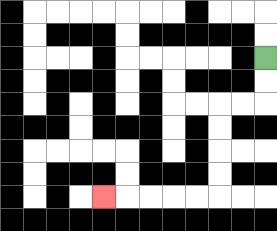{'start': '[11, 2]', 'end': '[4, 8]', 'path_directions': 'D,D,L,L,D,D,D,D,L,L,L,L,L', 'path_coordinates': '[[11, 2], [11, 3], [11, 4], [10, 4], [9, 4], [9, 5], [9, 6], [9, 7], [9, 8], [8, 8], [7, 8], [6, 8], [5, 8], [4, 8]]'}